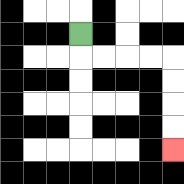{'start': '[3, 1]', 'end': '[7, 6]', 'path_directions': 'D,R,R,R,R,D,D,D,D', 'path_coordinates': '[[3, 1], [3, 2], [4, 2], [5, 2], [6, 2], [7, 2], [7, 3], [7, 4], [7, 5], [7, 6]]'}